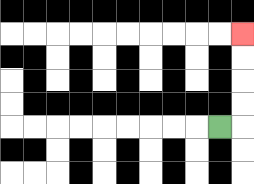{'start': '[9, 5]', 'end': '[10, 1]', 'path_directions': 'R,U,U,U,U', 'path_coordinates': '[[9, 5], [10, 5], [10, 4], [10, 3], [10, 2], [10, 1]]'}